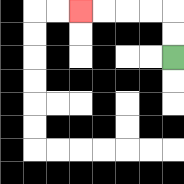{'start': '[7, 2]', 'end': '[3, 0]', 'path_directions': 'U,U,L,L,L,L', 'path_coordinates': '[[7, 2], [7, 1], [7, 0], [6, 0], [5, 0], [4, 0], [3, 0]]'}